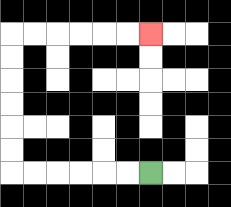{'start': '[6, 7]', 'end': '[6, 1]', 'path_directions': 'L,L,L,L,L,L,U,U,U,U,U,U,R,R,R,R,R,R', 'path_coordinates': '[[6, 7], [5, 7], [4, 7], [3, 7], [2, 7], [1, 7], [0, 7], [0, 6], [0, 5], [0, 4], [0, 3], [0, 2], [0, 1], [1, 1], [2, 1], [3, 1], [4, 1], [5, 1], [6, 1]]'}